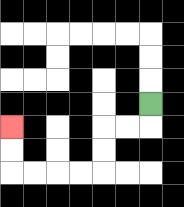{'start': '[6, 4]', 'end': '[0, 5]', 'path_directions': 'D,L,L,D,D,L,L,L,L,U,U', 'path_coordinates': '[[6, 4], [6, 5], [5, 5], [4, 5], [4, 6], [4, 7], [3, 7], [2, 7], [1, 7], [0, 7], [0, 6], [0, 5]]'}